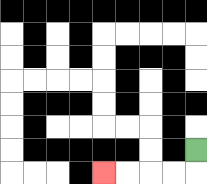{'start': '[8, 6]', 'end': '[4, 7]', 'path_directions': 'D,L,L,L,L', 'path_coordinates': '[[8, 6], [8, 7], [7, 7], [6, 7], [5, 7], [4, 7]]'}